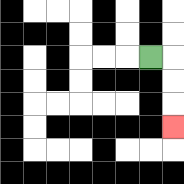{'start': '[6, 2]', 'end': '[7, 5]', 'path_directions': 'R,D,D,D', 'path_coordinates': '[[6, 2], [7, 2], [7, 3], [7, 4], [7, 5]]'}